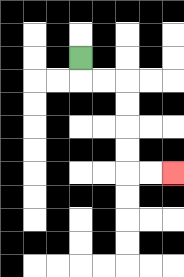{'start': '[3, 2]', 'end': '[7, 7]', 'path_directions': 'D,R,R,D,D,D,D,R,R', 'path_coordinates': '[[3, 2], [3, 3], [4, 3], [5, 3], [5, 4], [5, 5], [5, 6], [5, 7], [6, 7], [7, 7]]'}